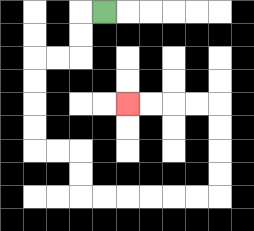{'start': '[4, 0]', 'end': '[5, 4]', 'path_directions': 'L,D,D,L,L,D,D,D,D,R,R,D,D,R,R,R,R,R,R,U,U,U,U,L,L,L,L', 'path_coordinates': '[[4, 0], [3, 0], [3, 1], [3, 2], [2, 2], [1, 2], [1, 3], [1, 4], [1, 5], [1, 6], [2, 6], [3, 6], [3, 7], [3, 8], [4, 8], [5, 8], [6, 8], [7, 8], [8, 8], [9, 8], [9, 7], [9, 6], [9, 5], [9, 4], [8, 4], [7, 4], [6, 4], [5, 4]]'}